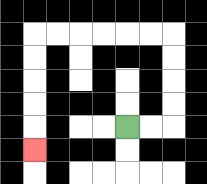{'start': '[5, 5]', 'end': '[1, 6]', 'path_directions': 'R,R,U,U,U,U,L,L,L,L,L,L,D,D,D,D,D', 'path_coordinates': '[[5, 5], [6, 5], [7, 5], [7, 4], [7, 3], [7, 2], [7, 1], [6, 1], [5, 1], [4, 1], [3, 1], [2, 1], [1, 1], [1, 2], [1, 3], [1, 4], [1, 5], [1, 6]]'}